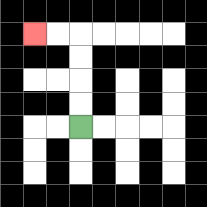{'start': '[3, 5]', 'end': '[1, 1]', 'path_directions': 'U,U,U,U,L,L', 'path_coordinates': '[[3, 5], [3, 4], [3, 3], [3, 2], [3, 1], [2, 1], [1, 1]]'}